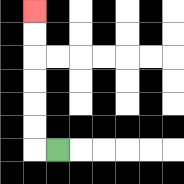{'start': '[2, 6]', 'end': '[1, 0]', 'path_directions': 'L,U,U,U,U,U,U', 'path_coordinates': '[[2, 6], [1, 6], [1, 5], [1, 4], [1, 3], [1, 2], [1, 1], [1, 0]]'}